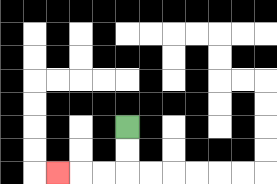{'start': '[5, 5]', 'end': '[2, 7]', 'path_directions': 'D,D,L,L,L', 'path_coordinates': '[[5, 5], [5, 6], [5, 7], [4, 7], [3, 7], [2, 7]]'}